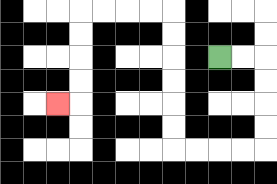{'start': '[9, 2]', 'end': '[2, 4]', 'path_directions': 'R,R,D,D,D,D,L,L,L,L,U,U,U,U,U,U,L,L,L,L,D,D,D,D,L', 'path_coordinates': '[[9, 2], [10, 2], [11, 2], [11, 3], [11, 4], [11, 5], [11, 6], [10, 6], [9, 6], [8, 6], [7, 6], [7, 5], [7, 4], [7, 3], [7, 2], [7, 1], [7, 0], [6, 0], [5, 0], [4, 0], [3, 0], [3, 1], [3, 2], [3, 3], [3, 4], [2, 4]]'}